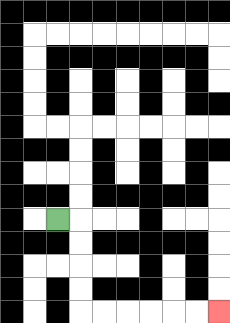{'start': '[2, 9]', 'end': '[9, 13]', 'path_directions': 'R,D,D,D,D,R,R,R,R,R,R', 'path_coordinates': '[[2, 9], [3, 9], [3, 10], [3, 11], [3, 12], [3, 13], [4, 13], [5, 13], [6, 13], [7, 13], [8, 13], [9, 13]]'}